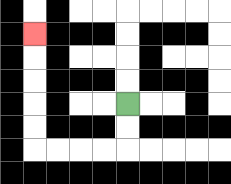{'start': '[5, 4]', 'end': '[1, 1]', 'path_directions': 'D,D,L,L,L,L,U,U,U,U,U', 'path_coordinates': '[[5, 4], [5, 5], [5, 6], [4, 6], [3, 6], [2, 6], [1, 6], [1, 5], [1, 4], [1, 3], [1, 2], [1, 1]]'}